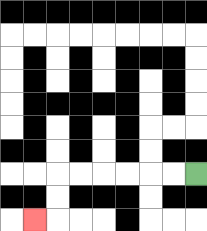{'start': '[8, 7]', 'end': '[1, 9]', 'path_directions': 'L,L,L,L,L,L,D,D,L', 'path_coordinates': '[[8, 7], [7, 7], [6, 7], [5, 7], [4, 7], [3, 7], [2, 7], [2, 8], [2, 9], [1, 9]]'}